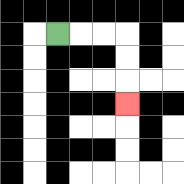{'start': '[2, 1]', 'end': '[5, 4]', 'path_directions': 'R,R,R,D,D,D', 'path_coordinates': '[[2, 1], [3, 1], [4, 1], [5, 1], [5, 2], [5, 3], [5, 4]]'}